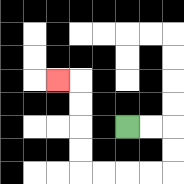{'start': '[5, 5]', 'end': '[2, 3]', 'path_directions': 'R,R,D,D,L,L,L,L,U,U,U,U,L', 'path_coordinates': '[[5, 5], [6, 5], [7, 5], [7, 6], [7, 7], [6, 7], [5, 7], [4, 7], [3, 7], [3, 6], [3, 5], [3, 4], [3, 3], [2, 3]]'}